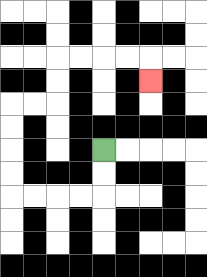{'start': '[4, 6]', 'end': '[6, 3]', 'path_directions': 'D,D,L,L,L,L,U,U,U,U,R,R,U,U,R,R,R,R,D', 'path_coordinates': '[[4, 6], [4, 7], [4, 8], [3, 8], [2, 8], [1, 8], [0, 8], [0, 7], [0, 6], [0, 5], [0, 4], [1, 4], [2, 4], [2, 3], [2, 2], [3, 2], [4, 2], [5, 2], [6, 2], [6, 3]]'}